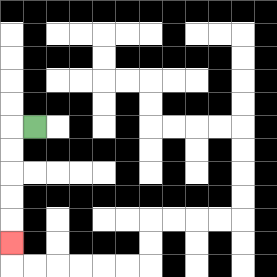{'start': '[1, 5]', 'end': '[0, 10]', 'path_directions': 'L,D,D,D,D,D', 'path_coordinates': '[[1, 5], [0, 5], [0, 6], [0, 7], [0, 8], [0, 9], [0, 10]]'}